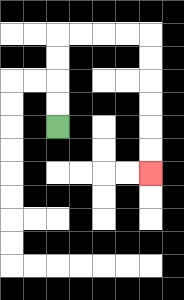{'start': '[2, 5]', 'end': '[6, 7]', 'path_directions': 'U,U,U,U,R,R,R,R,D,D,D,D,D,D', 'path_coordinates': '[[2, 5], [2, 4], [2, 3], [2, 2], [2, 1], [3, 1], [4, 1], [5, 1], [6, 1], [6, 2], [6, 3], [6, 4], [6, 5], [6, 6], [6, 7]]'}